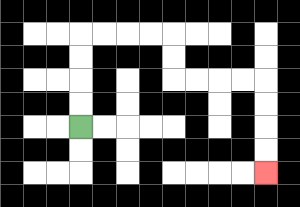{'start': '[3, 5]', 'end': '[11, 7]', 'path_directions': 'U,U,U,U,R,R,R,R,D,D,R,R,R,R,D,D,D,D', 'path_coordinates': '[[3, 5], [3, 4], [3, 3], [3, 2], [3, 1], [4, 1], [5, 1], [6, 1], [7, 1], [7, 2], [7, 3], [8, 3], [9, 3], [10, 3], [11, 3], [11, 4], [11, 5], [11, 6], [11, 7]]'}